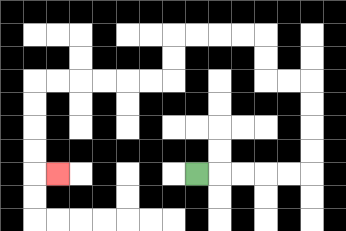{'start': '[8, 7]', 'end': '[2, 7]', 'path_directions': 'R,R,R,R,R,U,U,U,U,L,L,U,U,L,L,L,L,D,D,L,L,L,L,L,L,D,D,D,D,R', 'path_coordinates': '[[8, 7], [9, 7], [10, 7], [11, 7], [12, 7], [13, 7], [13, 6], [13, 5], [13, 4], [13, 3], [12, 3], [11, 3], [11, 2], [11, 1], [10, 1], [9, 1], [8, 1], [7, 1], [7, 2], [7, 3], [6, 3], [5, 3], [4, 3], [3, 3], [2, 3], [1, 3], [1, 4], [1, 5], [1, 6], [1, 7], [2, 7]]'}